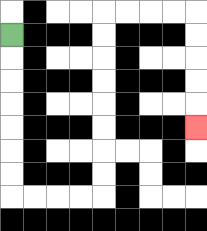{'start': '[0, 1]', 'end': '[8, 5]', 'path_directions': 'D,D,D,D,D,D,D,R,R,R,R,U,U,U,U,U,U,U,U,R,R,R,R,D,D,D,D,D', 'path_coordinates': '[[0, 1], [0, 2], [0, 3], [0, 4], [0, 5], [0, 6], [0, 7], [0, 8], [1, 8], [2, 8], [3, 8], [4, 8], [4, 7], [4, 6], [4, 5], [4, 4], [4, 3], [4, 2], [4, 1], [4, 0], [5, 0], [6, 0], [7, 0], [8, 0], [8, 1], [8, 2], [8, 3], [8, 4], [8, 5]]'}